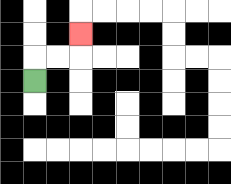{'start': '[1, 3]', 'end': '[3, 1]', 'path_directions': 'U,R,R,U', 'path_coordinates': '[[1, 3], [1, 2], [2, 2], [3, 2], [3, 1]]'}